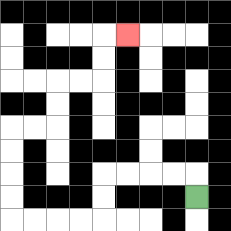{'start': '[8, 8]', 'end': '[5, 1]', 'path_directions': 'U,L,L,L,L,D,D,L,L,L,L,U,U,U,U,R,R,U,U,R,R,U,U,R', 'path_coordinates': '[[8, 8], [8, 7], [7, 7], [6, 7], [5, 7], [4, 7], [4, 8], [4, 9], [3, 9], [2, 9], [1, 9], [0, 9], [0, 8], [0, 7], [0, 6], [0, 5], [1, 5], [2, 5], [2, 4], [2, 3], [3, 3], [4, 3], [4, 2], [4, 1], [5, 1]]'}